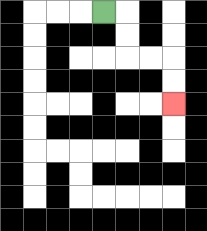{'start': '[4, 0]', 'end': '[7, 4]', 'path_directions': 'R,D,D,R,R,D,D', 'path_coordinates': '[[4, 0], [5, 0], [5, 1], [5, 2], [6, 2], [7, 2], [7, 3], [7, 4]]'}